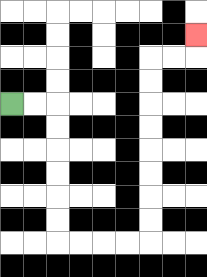{'start': '[0, 4]', 'end': '[8, 1]', 'path_directions': 'R,R,D,D,D,D,D,D,R,R,R,R,U,U,U,U,U,U,U,U,R,R,U', 'path_coordinates': '[[0, 4], [1, 4], [2, 4], [2, 5], [2, 6], [2, 7], [2, 8], [2, 9], [2, 10], [3, 10], [4, 10], [5, 10], [6, 10], [6, 9], [6, 8], [6, 7], [6, 6], [6, 5], [6, 4], [6, 3], [6, 2], [7, 2], [8, 2], [8, 1]]'}